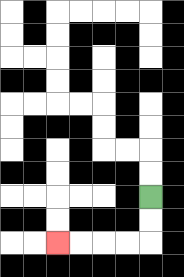{'start': '[6, 8]', 'end': '[2, 10]', 'path_directions': 'D,D,L,L,L,L', 'path_coordinates': '[[6, 8], [6, 9], [6, 10], [5, 10], [4, 10], [3, 10], [2, 10]]'}